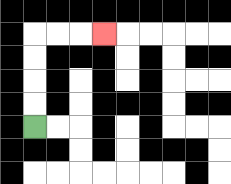{'start': '[1, 5]', 'end': '[4, 1]', 'path_directions': 'U,U,U,U,R,R,R', 'path_coordinates': '[[1, 5], [1, 4], [1, 3], [1, 2], [1, 1], [2, 1], [3, 1], [4, 1]]'}